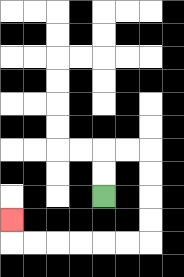{'start': '[4, 8]', 'end': '[0, 9]', 'path_directions': 'U,U,R,R,D,D,D,D,L,L,L,L,L,L,U', 'path_coordinates': '[[4, 8], [4, 7], [4, 6], [5, 6], [6, 6], [6, 7], [6, 8], [6, 9], [6, 10], [5, 10], [4, 10], [3, 10], [2, 10], [1, 10], [0, 10], [0, 9]]'}